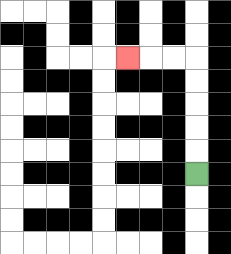{'start': '[8, 7]', 'end': '[5, 2]', 'path_directions': 'U,U,U,U,U,L,L,L', 'path_coordinates': '[[8, 7], [8, 6], [8, 5], [8, 4], [8, 3], [8, 2], [7, 2], [6, 2], [5, 2]]'}